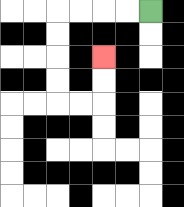{'start': '[6, 0]', 'end': '[4, 2]', 'path_directions': 'L,L,L,L,D,D,D,D,R,R,U,U', 'path_coordinates': '[[6, 0], [5, 0], [4, 0], [3, 0], [2, 0], [2, 1], [2, 2], [2, 3], [2, 4], [3, 4], [4, 4], [4, 3], [4, 2]]'}